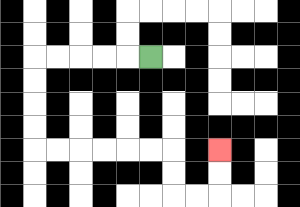{'start': '[6, 2]', 'end': '[9, 6]', 'path_directions': 'L,L,L,L,L,D,D,D,D,R,R,R,R,R,R,D,D,R,R,U,U', 'path_coordinates': '[[6, 2], [5, 2], [4, 2], [3, 2], [2, 2], [1, 2], [1, 3], [1, 4], [1, 5], [1, 6], [2, 6], [3, 6], [4, 6], [5, 6], [6, 6], [7, 6], [7, 7], [7, 8], [8, 8], [9, 8], [9, 7], [9, 6]]'}